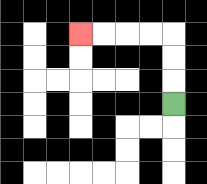{'start': '[7, 4]', 'end': '[3, 1]', 'path_directions': 'U,U,U,L,L,L,L', 'path_coordinates': '[[7, 4], [7, 3], [7, 2], [7, 1], [6, 1], [5, 1], [4, 1], [3, 1]]'}